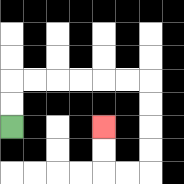{'start': '[0, 5]', 'end': '[4, 5]', 'path_directions': 'U,U,R,R,R,R,R,R,D,D,D,D,L,L,U,U', 'path_coordinates': '[[0, 5], [0, 4], [0, 3], [1, 3], [2, 3], [3, 3], [4, 3], [5, 3], [6, 3], [6, 4], [6, 5], [6, 6], [6, 7], [5, 7], [4, 7], [4, 6], [4, 5]]'}